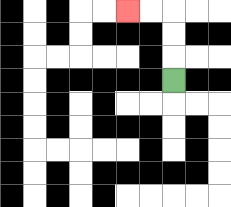{'start': '[7, 3]', 'end': '[5, 0]', 'path_directions': 'U,U,U,L,L', 'path_coordinates': '[[7, 3], [7, 2], [7, 1], [7, 0], [6, 0], [5, 0]]'}